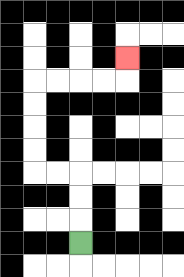{'start': '[3, 10]', 'end': '[5, 2]', 'path_directions': 'U,U,U,L,L,U,U,U,U,R,R,R,R,U', 'path_coordinates': '[[3, 10], [3, 9], [3, 8], [3, 7], [2, 7], [1, 7], [1, 6], [1, 5], [1, 4], [1, 3], [2, 3], [3, 3], [4, 3], [5, 3], [5, 2]]'}